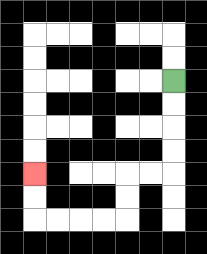{'start': '[7, 3]', 'end': '[1, 7]', 'path_directions': 'D,D,D,D,L,L,D,D,L,L,L,L,U,U', 'path_coordinates': '[[7, 3], [7, 4], [7, 5], [7, 6], [7, 7], [6, 7], [5, 7], [5, 8], [5, 9], [4, 9], [3, 9], [2, 9], [1, 9], [1, 8], [1, 7]]'}